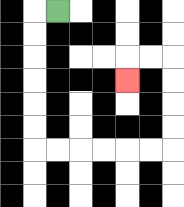{'start': '[2, 0]', 'end': '[5, 3]', 'path_directions': 'L,D,D,D,D,D,D,R,R,R,R,R,R,U,U,U,U,L,L,D', 'path_coordinates': '[[2, 0], [1, 0], [1, 1], [1, 2], [1, 3], [1, 4], [1, 5], [1, 6], [2, 6], [3, 6], [4, 6], [5, 6], [6, 6], [7, 6], [7, 5], [7, 4], [7, 3], [7, 2], [6, 2], [5, 2], [5, 3]]'}